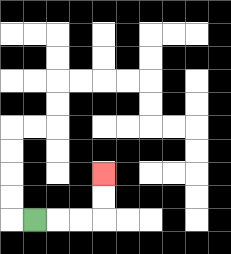{'start': '[1, 9]', 'end': '[4, 7]', 'path_directions': 'R,R,R,U,U', 'path_coordinates': '[[1, 9], [2, 9], [3, 9], [4, 9], [4, 8], [4, 7]]'}